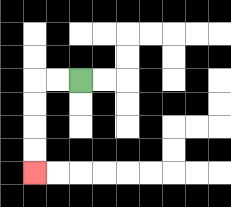{'start': '[3, 3]', 'end': '[1, 7]', 'path_directions': 'L,L,D,D,D,D', 'path_coordinates': '[[3, 3], [2, 3], [1, 3], [1, 4], [1, 5], [1, 6], [1, 7]]'}